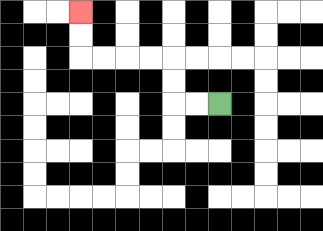{'start': '[9, 4]', 'end': '[3, 0]', 'path_directions': 'L,L,U,U,L,L,L,L,U,U', 'path_coordinates': '[[9, 4], [8, 4], [7, 4], [7, 3], [7, 2], [6, 2], [5, 2], [4, 2], [3, 2], [3, 1], [3, 0]]'}